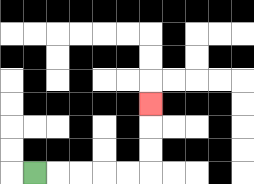{'start': '[1, 7]', 'end': '[6, 4]', 'path_directions': 'R,R,R,R,R,U,U,U', 'path_coordinates': '[[1, 7], [2, 7], [3, 7], [4, 7], [5, 7], [6, 7], [6, 6], [6, 5], [6, 4]]'}